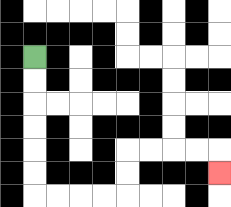{'start': '[1, 2]', 'end': '[9, 7]', 'path_directions': 'D,D,D,D,D,D,R,R,R,R,U,U,R,R,R,R,D', 'path_coordinates': '[[1, 2], [1, 3], [1, 4], [1, 5], [1, 6], [1, 7], [1, 8], [2, 8], [3, 8], [4, 8], [5, 8], [5, 7], [5, 6], [6, 6], [7, 6], [8, 6], [9, 6], [9, 7]]'}